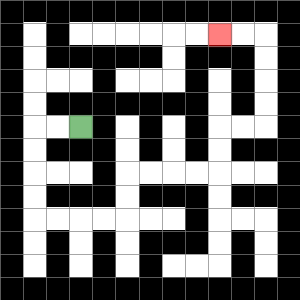{'start': '[3, 5]', 'end': '[9, 1]', 'path_directions': 'L,L,D,D,D,D,R,R,R,R,U,U,R,R,R,R,U,U,R,R,U,U,U,U,L,L', 'path_coordinates': '[[3, 5], [2, 5], [1, 5], [1, 6], [1, 7], [1, 8], [1, 9], [2, 9], [3, 9], [4, 9], [5, 9], [5, 8], [5, 7], [6, 7], [7, 7], [8, 7], [9, 7], [9, 6], [9, 5], [10, 5], [11, 5], [11, 4], [11, 3], [11, 2], [11, 1], [10, 1], [9, 1]]'}